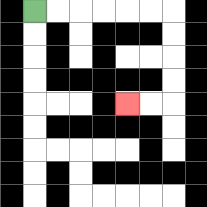{'start': '[1, 0]', 'end': '[5, 4]', 'path_directions': 'R,R,R,R,R,R,D,D,D,D,L,L', 'path_coordinates': '[[1, 0], [2, 0], [3, 0], [4, 0], [5, 0], [6, 0], [7, 0], [7, 1], [7, 2], [7, 3], [7, 4], [6, 4], [5, 4]]'}